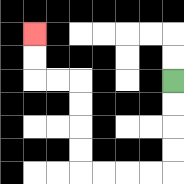{'start': '[7, 3]', 'end': '[1, 1]', 'path_directions': 'D,D,D,D,L,L,L,L,U,U,U,U,L,L,U,U', 'path_coordinates': '[[7, 3], [7, 4], [7, 5], [7, 6], [7, 7], [6, 7], [5, 7], [4, 7], [3, 7], [3, 6], [3, 5], [3, 4], [3, 3], [2, 3], [1, 3], [1, 2], [1, 1]]'}